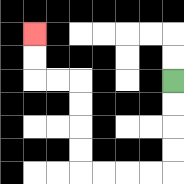{'start': '[7, 3]', 'end': '[1, 1]', 'path_directions': 'D,D,D,D,L,L,L,L,U,U,U,U,L,L,U,U', 'path_coordinates': '[[7, 3], [7, 4], [7, 5], [7, 6], [7, 7], [6, 7], [5, 7], [4, 7], [3, 7], [3, 6], [3, 5], [3, 4], [3, 3], [2, 3], [1, 3], [1, 2], [1, 1]]'}